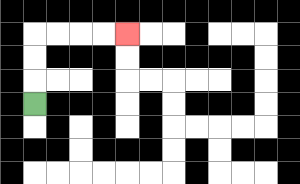{'start': '[1, 4]', 'end': '[5, 1]', 'path_directions': 'U,U,U,R,R,R,R', 'path_coordinates': '[[1, 4], [1, 3], [1, 2], [1, 1], [2, 1], [3, 1], [4, 1], [5, 1]]'}